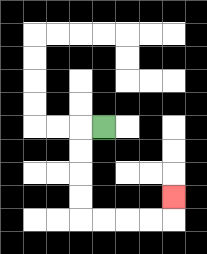{'start': '[4, 5]', 'end': '[7, 8]', 'path_directions': 'L,D,D,D,D,R,R,R,R,U', 'path_coordinates': '[[4, 5], [3, 5], [3, 6], [3, 7], [3, 8], [3, 9], [4, 9], [5, 9], [6, 9], [7, 9], [7, 8]]'}